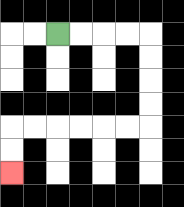{'start': '[2, 1]', 'end': '[0, 7]', 'path_directions': 'R,R,R,R,D,D,D,D,L,L,L,L,L,L,D,D', 'path_coordinates': '[[2, 1], [3, 1], [4, 1], [5, 1], [6, 1], [6, 2], [6, 3], [6, 4], [6, 5], [5, 5], [4, 5], [3, 5], [2, 5], [1, 5], [0, 5], [0, 6], [0, 7]]'}